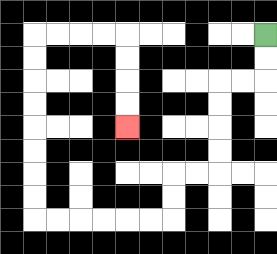{'start': '[11, 1]', 'end': '[5, 5]', 'path_directions': 'D,D,L,L,D,D,D,D,L,L,D,D,L,L,L,L,L,L,U,U,U,U,U,U,U,U,R,R,R,R,D,D,D,D', 'path_coordinates': '[[11, 1], [11, 2], [11, 3], [10, 3], [9, 3], [9, 4], [9, 5], [9, 6], [9, 7], [8, 7], [7, 7], [7, 8], [7, 9], [6, 9], [5, 9], [4, 9], [3, 9], [2, 9], [1, 9], [1, 8], [1, 7], [1, 6], [1, 5], [1, 4], [1, 3], [1, 2], [1, 1], [2, 1], [3, 1], [4, 1], [5, 1], [5, 2], [5, 3], [5, 4], [5, 5]]'}